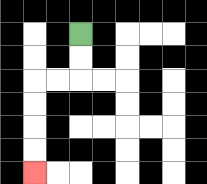{'start': '[3, 1]', 'end': '[1, 7]', 'path_directions': 'D,D,L,L,D,D,D,D', 'path_coordinates': '[[3, 1], [3, 2], [3, 3], [2, 3], [1, 3], [1, 4], [1, 5], [1, 6], [1, 7]]'}